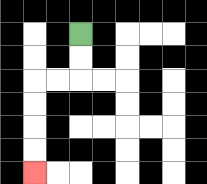{'start': '[3, 1]', 'end': '[1, 7]', 'path_directions': 'D,D,L,L,D,D,D,D', 'path_coordinates': '[[3, 1], [3, 2], [3, 3], [2, 3], [1, 3], [1, 4], [1, 5], [1, 6], [1, 7]]'}